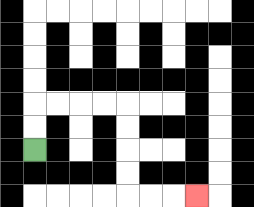{'start': '[1, 6]', 'end': '[8, 8]', 'path_directions': 'U,U,R,R,R,R,D,D,D,D,R,R,R', 'path_coordinates': '[[1, 6], [1, 5], [1, 4], [2, 4], [3, 4], [4, 4], [5, 4], [5, 5], [5, 6], [5, 7], [5, 8], [6, 8], [7, 8], [8, 8]]'}